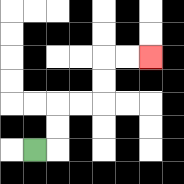{'start': '[1, 6]', 'end': '[6, 2]', 'path_directions': 'R,U,U,R,R,U,U,R,R', 'path_coordinates': '[[1, 6], [2, 6], [2, 5], [2, 4], [3, 4], [4, 4], [4, 3], [4, 2], [5, 2], [6, 2]]'}